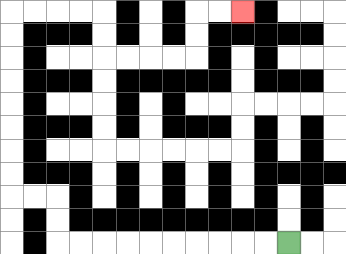{'start': '[12, 10]', 'end': '[10, 0]', 'path_directions': 'L,L,L,L,L,L,L,L,L,L,U,U,L,L,U,U,U,U,U,U,U,U,R,R,R,R,D,D,R,R,R,R,U,U,R,R', 'path_coordinates': '[[12, 10], [11, 10], [10, 10], [9, 10], [8, 10], [7, 10], [6, 10], [5, 10], [4, 10], [3, 10], [2, 10], [2, 9], [2, 8], [1, 8], [0, 8], [0, 7], [0, 6], [0, 5], [0, 4], [0, 3], [0, 2], [0, 1], [0, 0], [1, 0], [2, 0], [3, 0], [4, 0], [4, 1], [4, 2], [5, 2], [6, 2], [7, 2], [8, 2], [8, 1], [8, 0], [9, 0], [10, 0]]'}